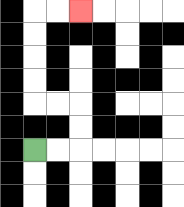{'start': '[1, 6]', 'end': '[3, 0]', 'path_directions': 'R,R,U,U,L,L,U,U,U,U,R,R', 'path_coordinates': '[[1, 6], [2, 6], [3, 6], [3, 5], [3, 4], [2, 4], [1, 4], [1, 3], [1, 2], [1, 1], [1, 0], [2, 0], [3, 0]]'}